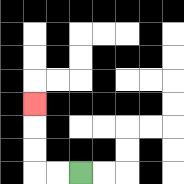{'start': '[3, 7]', 'end': '[1, 4]', 'path_directions': 'L,L,U,U,U', 'path_coordinates': '[[3, 7], [2, 7], [1, 7], [1, 6], [1, 5], [1, 4]]'}